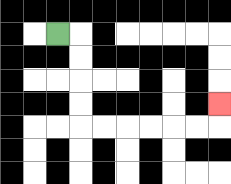{'start': '[2, 1]', 'end': '[9, 4]', 'path_directions': 'R,D,D,D,D,R,R,R,R,R,R,U', 'path_coordinates': '[[2, 1], [3, 1], [3, 2], [3, 3], [3, 4], [3, 5], [4, 5], [5, 5], [6, 5], [7, 5], [8, 5], [9, 5], [9, 4]]'}